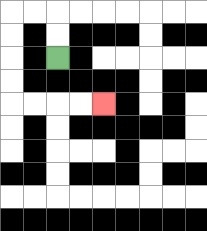{'start': '[2, 2]', 'end': '[4, 4]', 'path_directions': 'U,U,L,L,D,D,D,D,R,R,R,R', 'path_coordinates': '[[2, 2], [2, 1], [2, 0], [1, 0], [0, 0], [0, 1], [0, 2], [0, 3], [0, 4], [1, 4], [2, 4], [3, 4], [4, 4]]'}